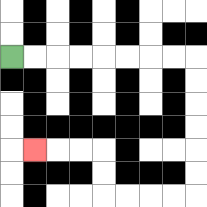{'start': '[0, 2]', 'end': '[1, 6]', 'path_directions': 'R,R,R,R,R,R,R,R,D,D,D,D,D,D,L,L,L,L,U,U,L,L,L', 'path_coordinates': '[[0, 2], [1, 2], [2, 2], [3, 2], [4, 2], [5, 2], [6, 2], [7, 2], [8, 2], [8, 3], [8, 4], [8, 5], [8, 6], [8, 7], [8, 8], [7, 8], [6, 8], [5, 8], [4, 8], [4, 7], [4, 6], [3, 6], [2, 6], [1, 6]]'}